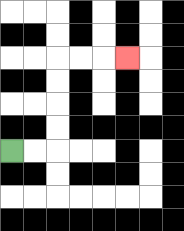{'start': '[0, 6]', 'end': '[5, 2]', 'path_directions': 'R,R,U,U,U,U,R,R,R', 'path_coordinates': '[[0, 6], [1, 6], [2, 6], [2, 5], [2, 4], [2, 3], [2, 2], [3, 2], [4, 2], [5, 2]]'}